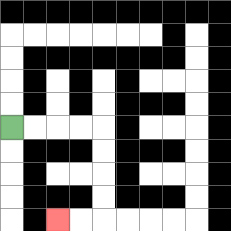{'start': '[0, 5]', 'end': '[2, 9]', 'path_directions': 'R,R,R,R,D,D,D,D,L,L', 'path_coordinates': '[[0, 5], [1, 5], [2, 5], [3, 5], [4, 5], [4, 6], [4, 7], [4, 8], [4, 9], [3, 9], [2, 9]]'}